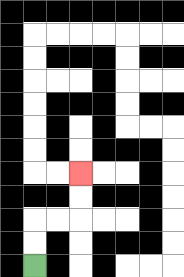{'start': '[1, 11]', 'end': '[3, 7]', 'path_directions': 'U,U,R,R,U,U', 'path_coordinates': '[[1, 11], [1, 10], [1, 9], [2, 9], [3, 9], [3, 8], [3, 7]]'}